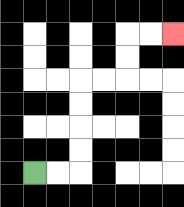{'start': '[1, 7]', 'end': '[7, 1]', 'path_directions': 'R,R,U,U,U,U,R,R,U,U,R,R', 'path_coordinates': '[[1, 7], [2, 7], [3, 7], [3, 6], [3, 5], [3, 4], [3, 3], [4, 3], [5, 3], [5, 2], [5, 1], [6, 1], [7, 1]]'}